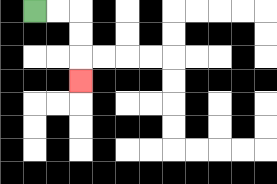{'start': '[1, 0]', 'end': '[3, 3]', 'path_directions': 'R,R,D,D,D', 'path_coordinates': '[[1, 0], [2, 0], [3, 0], [3, 1], [3, 2], [3, 3]]'}